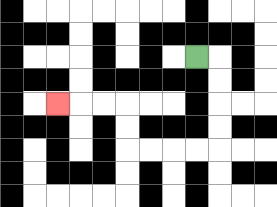{'start': '[8, 2]', 'end': '[2, 4]', 'path_directions': 'R,D,D,D,D,L,L,L,L,U,U,L,L,L', 'path_coordinates': '[[8, 2], [9, 2], [9, 3], [9, 4], [9, 5], [9, 6], [8, 6], [7, 6], [6, 6], [5, 6], [5, 5], [5, 4], [4, 4], [3, 4], [2, 4]]'}